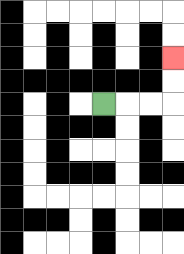{'start': '[4, 4]', 'end': '[7, 2]', 'path_directions': 'R,R,R,U,U', 'path_coordinates': '[[4, 4], [5, 4], [6, 4], [7, 4], [7, 3], [7, 2]]'}